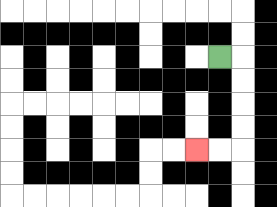{'start': '[9, 2]', 'end': '[8, 6]', 'path_directions': 'R,D,D,D,D,L,L', 'path_coordinates': '[[9, 2], [10, 2], [10, 3], [10, 4], [10, 5], [10, 6], [9, 6], [8, 6]]'}